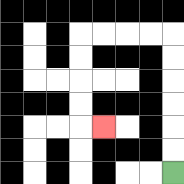{'start': '[7, 7]', 'end': '[4, 5]', 'path_directions': 'U,U,U,U,U,U,L,L,L,L,D,D,D,D,R', 'path_coordinates': '[[7, 7], [7, 6], [7, 5], [7, 4], [7, 3], [7, 2], [7, 1], [6, 1], [5, 1], [4, 1], [3, 1], [3, 2], [3, 3], [3, 4], [3, 5], [4, 5]]'}